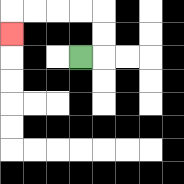{'start': '[3, 2]', 'end': '[0, 1]', 'path_directions': 'R,U,U,L,L,L,L,D', 'path_coordinates': '[[3, 2], [4, 2], [4, 1], [4, 0], [3, 0], [2, 0], [1, 0], [0, 0], [0, 1]]'}